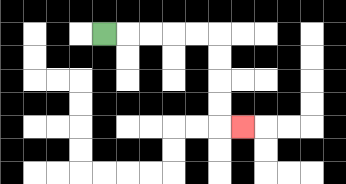{'start': '[4, 1]', 'end': '[10, 5]', 'path_directions': 'R,R,R,R,R,D,D,D,D,R', 'path_coordinates': '[[4, 1], [5, 1], [6, 1], [7, 1], [8, 1], [9, 1], [9, 2], [9, 3], [9, 4], [9, 5], [10, 5]]'}